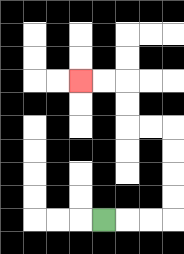{'start': '[4, 9]', 'end': '[3, 3]', 'path_directions': 'R,R,R,U,U,U,U,L,L,U,U,L,L', 'path_coordinates': '[[4, 9], [5, 9], [6, 9], [7, 9], [7, 8], [7, 7], [7, 6], [7, 5], [6, 5], [5, 5], [5, 4], [5, 3], [4, 3], [3, 3]]'}